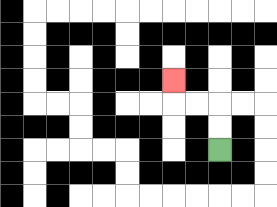{'start': '[9, 6]', 'end': '[7, 3]', 'path_directions': 'U,U,L,L,U', 'path_coordinates': '[[9, 6], [9, 5], [9, 4], [8, 4], [7, 4], [7, 3]]'}